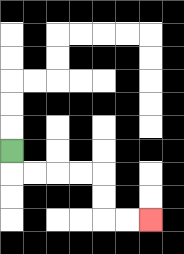{'start': '[0, 6]', 'end': '[6, 9]', 'path_directions': 'D,R,R,R,R,D,D,R,R', 'path_coordinates': '[[0, 6], [0, 7], [1, 7], [2, 7], [3, 7], [4, 7], [4, 8], [4, 9], [5, 9], [6, 9]]'}